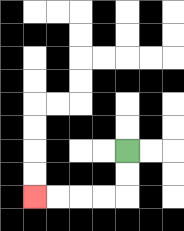{'start': '[5, 6]', 'end': '[1, 8]', 'path_directions': 'D,D,L,L,L,L', 'path_coordinates': '[[5, 6], [5, 7], [5, 8], [4, 8], [3, 8], [2, 8], [1, 8]]'}